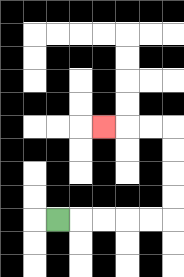{'start': '[2, 9]', 'end': '[4, 5]', 'path_directions': 'R,R,R,R,R,U,U,U,U,L,L,L', 'path_coordinates': '[[2, 9], [3, 9], [4, 9], [5, 9], [6, 9], [7, 9], [7, 8], [7, 7], [7, 6], [7, 5], [6, 5], [5, 5], [4, 5]]'}